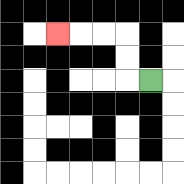{'start': '[6, 3]', 'end': '[2, 1]', 'path_directions': 'L,U,U,L,L,L', 'path_coordinates': '[[6, 3], [5, 3], [5, 2], [5, 1], [4, 1], [3, 1], [2, 1]]'}